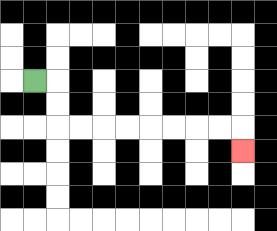{'start': '[1, 3]', 'end': '[10, 6]', 'path_directions': 'R,D,D,R,R,R,R,R,R,R,R,D', 'path_coordinates': '[[1, 3], [2, 3], [2, 4], [2, 5], [3, 5], [4, 5], [5, 5], [6, 5], [7, 5], [8, 5], [9, 5], [10, 5], [10, 6]]'}